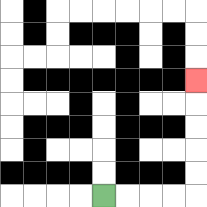{'start': '[4, 8]', 'end': '[8, 3]', 'path_directions': 'R,R,R,R,U,U,U,U,U', 'path_coordinates': '[[4, 8], [5, 8], [6, 8], [7, 8], [8, 8], [8, 7], [8, 6], [8, 5], [8, 4], [8, 3]]'}